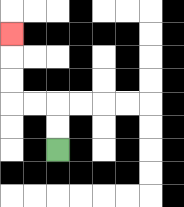{'start': '[2, 6]', 'end': '[0, 1]', 'path_directions': 'U,U,L,L,U,U,U', 'path_coordinates': '[[2, 6], [2, 5], [2, 4], [1, 4], [0, 4], [0, 3], [0, 2], [0, 1]]'}